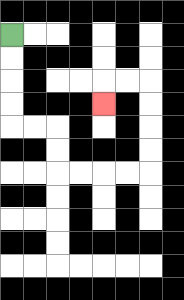{'start': '[0, 1]', 'end': '[4, 4]', 'path_directions': 'D,D,D,D,R,R,D,D,R,R,R,R,U,U,U,U,L,L,D', 'path_coordinates': '[[0, 1], [0, 2], [0, 3], [0, 4], [0, 5], [1, 5], [2, 5], [2, 6], [2, 7], [3, 7], [4, 7], [5, 7], [6, 7], [6, 6], [6, 5], [6, 4], [6, 3], [5, 3], [4, 3], [4, 4]]'}